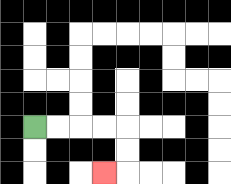{'start': '[1, 5]', 'end': '[4, 7]', 'path_directions': 'R,R,R,R,D,D,L', 'path_coordinates': '[[1, 5], [2, 5], [3, 5], [4, 5], [5, 5], [5, 6], [5, 7], [4, 7]]'}